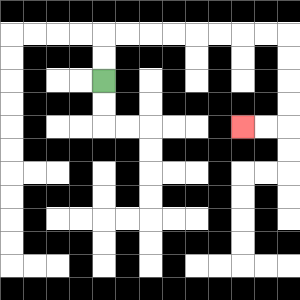{'start': '[4, 3]', 'end': '[10, 5]', 'path_directions': 'U,U,R,R,R,R,R,R,R,R,D,D,D,D,L,L', 'path_coordinates': '[[4, 3], [4, 2], [4, 1], [5, 1], [6, 1], [7, 1], [8, 1], [9, 1], [10, 1], [11, 1], [12, 1], [12, 2], [12, 3], [12, 4], [12, 5], [11, 5], [10, 5]]'}